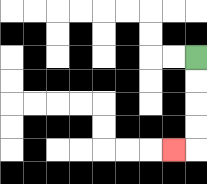{'start': '[8, 2]', 'end': '[7, 6]', 'path_directions': 'D,D,D,D,L', 'path_coordinates': '[[8, 2], [8, 3], [8, 4], [8, 5], [8, 6], [7, 6]]'}